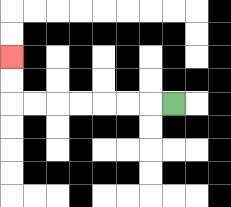{'start': '[7, 4]', 'end': '[0, 2]', 'path_directions': 'L,L,L,L,L,L,L,U,U', 'path_coordinates': '[[7, 4], [6, 4], [5, 4], [4, 4], [3, 4], [2, 4], [1, 4], [0, 4], [0, 3], [0, 2]]'}